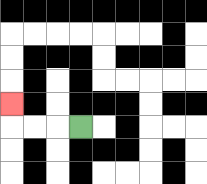{'start': '[3, 5]', 'end': '[0, 4]', 'path_directions': 'L,L,L,U', 'path_coordinates': '[[3, 5], [2, 5], [1, 5], [0, 5], [0, 4]]'}